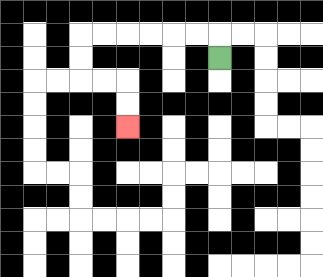{'start': '[9, 2]', 'end': '[5, 5]', 'path_directions': 'U,L,L,L,L,L,L,D,D,R,R,D,D', 'path_coordinates': '[[9, 2], [9, 1], [8, 1], [7, 1], [6, 1], [5, 1], [4, 1], [3, 1], [3, 2], [3, 3], [4, 3], [5, 3], [5, 4], [5, 5]]'}